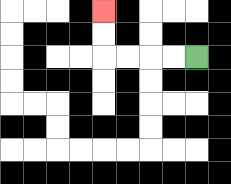{'start': '[8, 2]', 'end': '[4, 0]', 'path_directions': 'L,L,L,L,U,U', 'path_coordinates': '[[8, 2], [7, 2], [6, 2], [5, 2], [4, 2], [4, 1], [4, 0]]'}